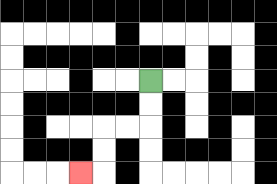{'start': '[6, 3]', 'end': '[3, 7]', 'path_directions': 'D,D,L,L,D,D,L', 'path_coordinates': '[[6, 3], [6, 4], [6, 5], [5, 5], [4, 5], [4, 6], [4, 7], [3, 7]]'}